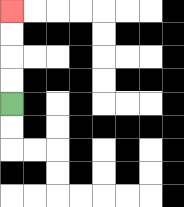{'start': '[0, 4]', 'end': '[0, 0]', 'path_directions': 'U,U,U,U', 'path_coordinates': '[[0, 4], [0, 3], [0, 2], [0, 1], [0, 0]]'}